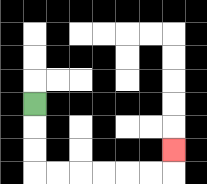{'start': '[1, 4]', 'end': '[7, 6]', 'path_directions': 'D,D,D,R,R,R,R,R,R,U', 'path_coordinates': '[[1, 4], [1, 5], [1, 6], [1, 7], [2, 7], [3, 7], [4, 7], [5, 7], [6, 7], [7, 7], [7, 6]]'}